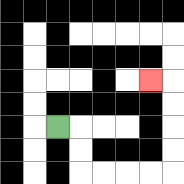{'start': '[2, 5]', 'end': '[6, 3]', 'path_directions': 'R,D,D,R,R,R,R,U,U,U,U,L', 'path_coordinates': '[[2, 5], [3, 5], [3, 6], [3, 7], [4, 7], [5, 7], [6, 7], [7, 7], [7, 6], [7, 5], [7, 4], [7, 3], [6, 3]]'}